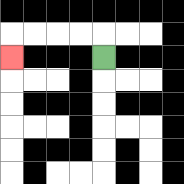{'start': '[4, 2]', 'end': '[0, 2]', 'path_directions': 'U,L,L,L,L,D', 'path_coordinates': '[[4, 2], [4, 1], [3, 1], [2, 1], [1, 1], [0, 1], [0, 2]]'}